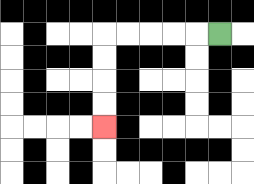{'start': '[9, 1]', 'end': '[4, 5]', 'path_directions': 'L,L,L,L,L,D,D,D,D', 'path_coordinates': '[[9, 1], [8, 1], [7, 1], [6, 1], [5, 1], [4, 1], [4, 2], [4, 3], [4, 4], [4, 5]]'}